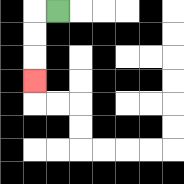{'start': '[2, 0]', 'end': '[1, 3]', 'path_directions': 'L,D,D,D', 'path_coordinates': '[[2, 0], [1, 0], [1, 1], [1, 2], [1, 3]]'}